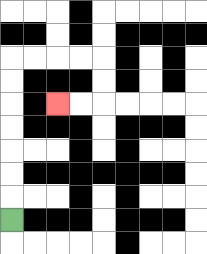{'start': '[0, 9]', 'end': '[2, 4]', 'path_directions': 'U,U,U,U,U,U,U,R,R,R,R,D,D,L,L', 'path_coordinates': '[[0, 9], [0, 8], [0, 7], [0, 6], [0, 5], [0, 4], [0, 3], [0, 2], [1, 2], [2, 2], [3, 2], [4, 2], [4, 3], [4, 4], [3, 4], [2, 4]]'}